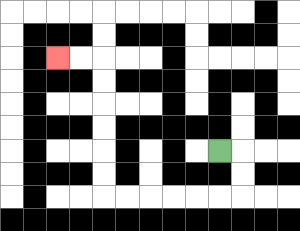{'start': '[9, 6]', 'end': '[2, 2]', 'path_directions': 'R,D,D,L,L,L,L,L,L,U,U,U,U,U,U,L,L', 'path_coordinates': '[[9, 6], [10, 6], [10, 7], [10, 8], [9, 8], [8, 8], [7, 8], [6, 8], [5, 8], [4, 8], [4, 7], [4, 6], [4, 5], [4, 4], [4, 3], [4, 2], [3, 2], [2, 2]]'}